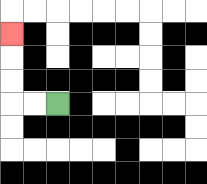{'start': '[2, 4]', 'end': '[0, 1]', 'path_directions': 'L,L,U,U,U', 'path_coordinates': '[[2, 4], [1, 4], [0, 4], [0, 3], [0, 2], [0, 1]]'}